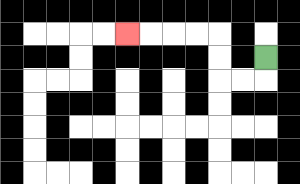{'start': '[11, 2]', 'end': '[5, 1]', 'path_directions': 'D,L,L,U,U,L,L,L,L', 'path_coordinates': '[[11, 2], [11, 3], [10, 3], [9, 3], [9, 2], [9, 1], [8, 1], [7, 1], [6, 1], [5, 1]]'}